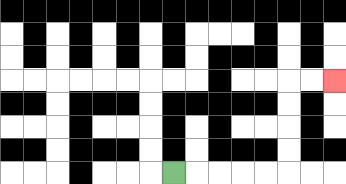{'start': '[7, 7]', 'end': '[14, 3]', 'path_directions': 'R,R,R,R,R,U,U,U,U,R,R', 'path_coordinates': '[[7, 7], [8, 7], [9, 7], [10, 7], [11, 7], [12, 7], [12, 6], [12, 5], [12, 4], [12, 3], [13, 3], [14, 3]]'}